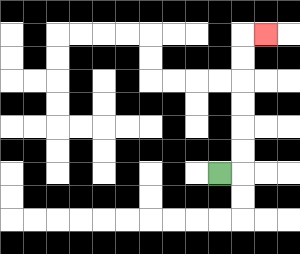{'start': '[9, 7]', 'end': '[11, 1]', 'path_directions': 'R,U,U,U,U,U,U,R', 'path_coordinates': '[[9, 7], [10, 7], [10, 6], [10, 5], [10, 4], [10, 3], [10, 2], [10, 1], [11, 1]]'}